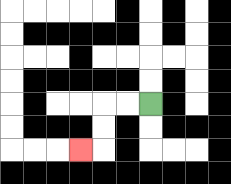{'start': '[6, 4]', 'end': '[3, 6]', 'path_directions': 'L,L,D,D,L', 'path_coordinates': '[[6, 4], [5, 4], [4, 4], [4, 5], [4, 6], [3, 6]]'}